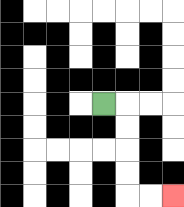{'start': '[4, 4]', 'end': '[7, 8]', 'path_directions': 'R,D,D,D,D,R,R', 'path_coordinates': '[[4, 4], [5, 4], [5, 5], [5, 6], [5, 7], [5, 8], [6, 8], [7, 8]]'}